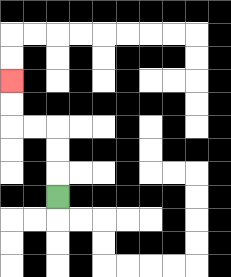{'start': '[2, 8]', 'end': '[0, 3]', 'path_directions': 'U,U,U,L,L,U,U', 'path_coordinates': '[[2, 8], [2, 7], [2, 6], [2, 5], [1, 5], [0, 5], [0, 4], [0, 3]]'}